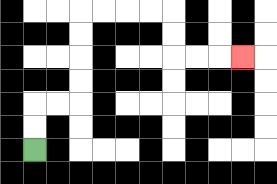{'start': '[1, 6]', 'end': '[10, 2]', 'path_directions': 'U,U,R,R,U,U,U,U,R,R,R,R,D,D,R,R,R', 'path_coordinates': '[[1, 6], [1, 5], [1, 4], [2, 4], [3, 4], [3, 3], [3, 2], [3, 1], [3, 0], [4, 0], [5, 0], [6, 0], [7, 0], [7, 1], [7, 2], [8, 2], [9, 2], [10, 2]]'}